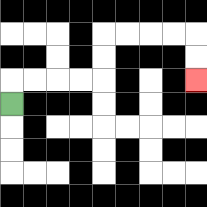{'start': '[0, 4]', 'end': '[8, 3]', 'path_directions': 'U,R,R,R,R,U,U,R,R,R,R,D,D', 'path_coordinates': '[[0, 4], [0, 3], [1, 3], [2, 3], [3, 3], [4, 3], [4, 2], [4, 1], [5, 1], [6, 1], [7, 1], [8, 1], [8, 2], [8, 3]]'}